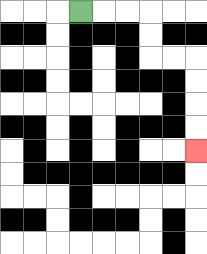{'start': '[3, 0]', 'end': '[8, 6]', 'path_directions': 'R,R,R,D,D,R,R,D,D,D,D', 'path_coordinates': '[[3, 0], [4, 0], [5, 0], [6, 0], [6, 1], [6, 2], [7, 2], [8, 2], [8, 3], [8, 4], [8, 5], [8, 6]]'}